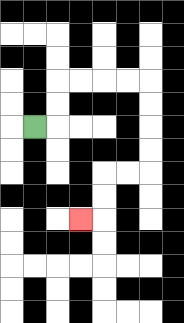{'start': '[1, 5]', 'end': '[3, 9]', 'path_directions': 'R,U,U,R,R,R,R,D,D,D,D,L,L,D,D,L', 'path_coordinates': '[[1, 5], [2, 5], [2, 4], [2, 3], [3, 3], [4, 3], [5, 3], [6, 3], [6, 4], [6, 5], [6, 6], [6, 7], [5, 7], [4, 7], [4, 8], [4, 9], [3, 9]]'}